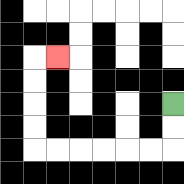{'start': '[7, 4]', 'end': '[2, 2]', 'path_directions': 'D,D,L,L,L,L,L,L,U,U,U,U,R', 'path_coordinates': '[[7, 4], [7, 5], [7, 6], [6, 6], [5, 6], [4, 6], [3, 6], [2, 6], [1, 6], [1, 5], [1, 4], [1, 3], [1, 2], [2, 2]]'}